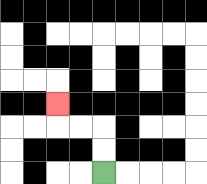{'start': '[4, 7]', 'end': '[2, 4]', 'path_directions': 'U,U,L,L,U', 'path_coordinates': '[[4, 7], [4, 6], [4, 5], [3, 5], [2, 5], [2, 4]]'}